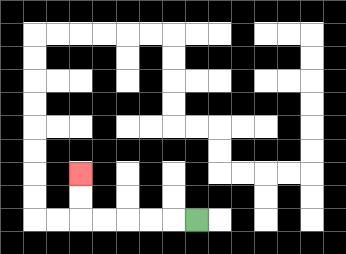{'start': '[8, 9]', 'end': '[3, 7]', 'path_directions': 'L,L,L,L,L,U,U', 'path_coordinates': '[[8, 9], [7, 9], [6, 9], [5, 9], [4, 9], [3, 9], [3, 8], [3, 7]]'}